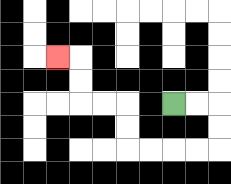{'start': '[7, 4]', 'end': '[2, 2]', 'path_directions': 'R,R,D,D,L,L,L,L,U,U,L,L,U,U,L', 'path_coordinates': '[[7, 4], [8, 4], [9, 4], [9, 5], [9, 6], [8, 6], [7, 6], [6, 6], [5, 6], [5, 5], [5, 4], [4, 4], [3, 4], [3, 3], [3, 2], [2, 2]]'}